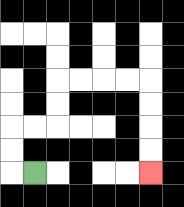{'start': '[1, 7]', 'end': '[6, 7]', 'path_directions': 'L,U,U,R,R,U,U,R,R,R,R,D,D,D,D', 'path_coordinates': '[[1, 7], [0, 7], [0, 6], [0, 5], [1, 5], [2, 5], [2, 4], [2, 3], [3, 3], [4, 3], [5, 3], [6, 3], [6, 4], [6, 5], [6, 6], [6, 7]]'}